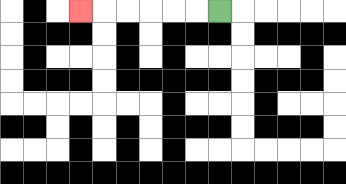{'start': '[9, 0]', 'end': '[3, 0]', 'path_directions': 'L,L,L,L,L,L', 'path_coordinates': '[[9, 0], [8, 0], [7, 0], [6, 0], [5, 0], [4, 0], [3, 0]]'}